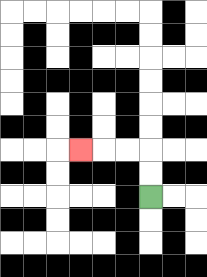{'start': '[6, 8]', 'end': '[3, 6]', 'path_directions': 'U,U,L,L,L', 'path_coordinates': '[[6, 8], [6, 7], [6, 6], [5, 6], [4, 6], [3, 6]]'}